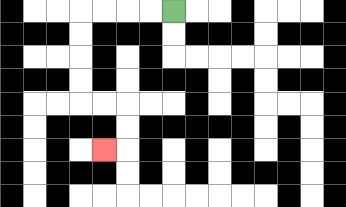{'start': '[7, 0]', 'end': '[4, 6]', 'path_directions': 'L,L,L,L,D,D,D,D,R,R,D,D,L', 'path_coordinates': '[[7, 0], [6, 0], [5, 0], [4, 0], [3, 0], [3, 1], [3, 2], [3, 3], [3, 4], [4, 4], [5, 4], [5, 5], [5, 6], [4, 6]]'}